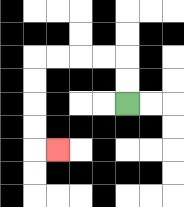{'start': '[5, 4]', 'end': '[2, 6]', 'path_directions': 'U,U,L,L,L,L,D,D,D,D,R', 'path_coordinates': '[[5, 4], [5, 3], [5, 2], [4, 2], [3, 2], [2, 2], [1, 2], [1, 3], [1, 4], [1, 5], [1, 6], [2, 6]]'}